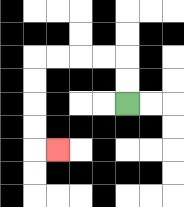{'start': '[5, 4]', 'end': '[2, 6]', 'path_directions': 'U,U,L,L,L,L,D,D,D,D,R', 'path_coordinates': '[[5, 4], [5, 3], [5, 2], [4, 2], [3, 2], [2, 2], [1, 2], [1, 3], [1, 4], [1, 5], [1, 6], [2, 6]]'}